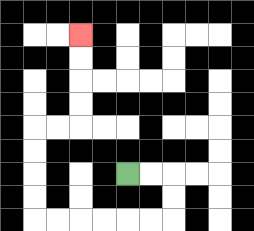{'start': '[5, 7]', 'end': '[3, 1]', 'path_directions': 'R,R,D,D,L,L,L,L,L,L,U,U,U,U,R,R,U,U,U,U', 'path_coordinates': '[[5, 7], [6, 7], [7, 7], [7, 8], [7, 9], [6, 9], [5, 9], [4, 9], [3, 9], [2, 9], [1, 9], [1, 8], [1, 7], [1, 6], [1, 5], [2, 5], [3, 5], [3, 4], [3, 3], [3, 2], [3, 1]]'}